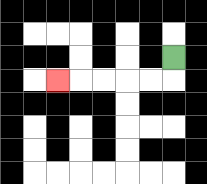{'start': '[7, 2]', 'end': '[2, 3]', 'path_directions': 'D,L,L,L,L,L', 'path_coordinates': '[[7, 2], [7, 3], [6, 3], [5, 3], [4, 3], [3, 3], [2, 3]]'}